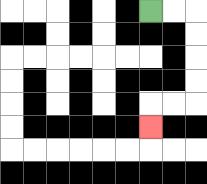{'start': '[6, 0]', 'end': '[6, 5]', 'path_directions': 'R,R,D,D,D,D,L,L,D', 'path_coordinates': '[[6, 0], [7, 0], [8, 0], [8, 1], [8, 2], [8, 3], [8, 4], [7, 4], [6, 4], [6, 5]]'}